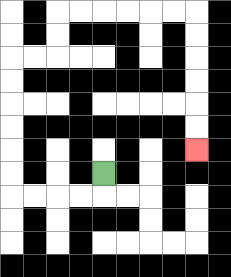{'start': '[4, 7]', 'end': '[8, 6]', 'path_directions': 'D,L,L,L,L,U,U,U,U,U,U,R,R,U,U,R,R,R,R,R,R,D,D,D,D,D,D', 'path_coordinates': '[[4, 7], [4, 8], [3, 8], [2, 8], [1, 8], [0, 8], [0, 7], [0, 6], [0, 5], [0, 4], [0, 3], [0, 2], [1, 2], [2, 2], [2, 1], [2, 0], [3, 0], [4, 0], [5, 0], [6, 0], [7, 0], [8, 0], [8, 1], [8, 2], [8, 3], [8, 4], [8, 5], [8, 6]]'}